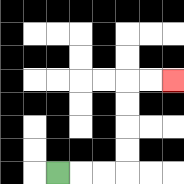{'start': '[2, 7]', 'end': '[7, 3]', 'path_directions': 'R,R,R,U,U,U,U,R,R', 'path_coordinates': '[[2, 7], [3, 7], [4, 7], [5, 7], [5, 6], [5, 5], [5, 4], [5, 3], [6, 3], [7, 3]]'}